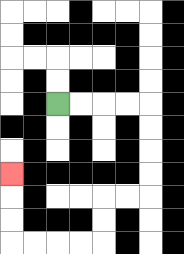{'start': '[2, 4]', 'end': '[0, 7]', 'path_directions': 'R,R,R,R,D,D,D,D,L,L,D,D,L,L,L,L,U,U,U', 'path_coordinates': '[[2, 4], [3, 4], [4, 4], [5, 4], [6, 4], [6, 5], [6, 6], [6, 7], [6, 8], [5, 8], [4, 8], [4, 9], [4, 10], [3, 10], [2, 10], [1, 10], [0, 10], [0, 9], [0, 8], [0, 7]]'}